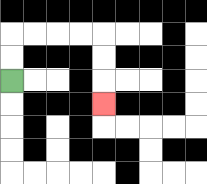{'start': '[0, 3]', 'end': '[4, 4]', 'path_directions': 'U,U,R,R,R,R,D,D,D', 'path_coordinates': '[[0, 3], [0, 2], [0, 1], [1, 1], [2, 1], [3, 1], [4, 1], [4, 2], [4, 3], [4, 4]]'}